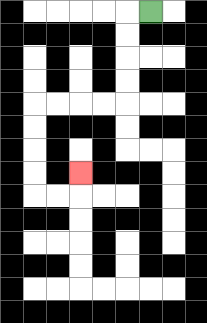{'start': '[6, 0]', 'end': '[3, 7]', 'path_directions': 'L,D,D,D,D,L,L,L,L,D,D,D,D,R,R,U', 'path_coordinates': '[[6, 0], [5, 0], [5, 1], [5, 2], [5, 3], [5, 4], [4, 4], [3, 4], [2, 4], [1, 4], [1, 5], [1, 6], [1, 7], [1, 8], [2, 8], [3, 8], [3, 7]]'}